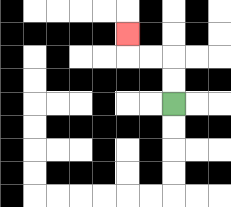{'start': '[7, 4]', 'end': '[5, 1]', 'path_directions': 'U,U,L,L,U', 'path_coordinates': '[[7, 4], [7, 3], [7, 2], [6, 2], [5, 2], [5, 1]]'}